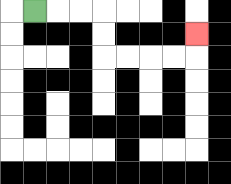{'start': '[1, 0]', 'end': '[8, 1]', 'path_directions': 'R,R,R,D,D,R,R,R,R,U', 'path_coordinates': '[[1, 0], [2, 0], [3, 0], [4, 0], [4, 1], [4, 2], [5, 2], [6, 2], [7, 2], [8, 2], [8, 1]]'}